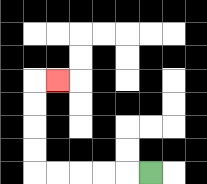{'start': '[6, 7]', 'end': '[2, 3]', 'path_directions': 'L,L,L,L,L,U,U,U,U,R', 'path_coordinates': '[[6, 7], [5, 7], [4, 7], [3, 7], [2, 7], [1, 7], [1, 6], [1, 5], [1, 4], [1, 3], [2, 3]]'}